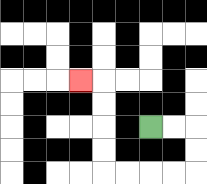{'start': '[6, 5]', 'end': '[3, 3]', 'path_directions': 'R,R,D,D,L,L,L,L,U,U,U,U,L', 'path_coordinates': '[[6, 5], [7, 5], [8, 5], [8, 6], [8, 7], [7, 7], [6, 7], [5, 7], [4, 7], [4, 6], [4, 5], [4, 4], [4, 3], [3, 3]]'}